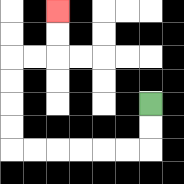{'start': '[6, 4]', 'end': '[2, 0]', 'path_directions': 'D,D,L,L,L,L,L,L,U,U,U,U,R,R,U,U', 'path_coordinates': '[[6, 4], [6, 5], [6, 6], [5, 6], [4, 6], [3, 6], [2, 6], [1, 6], [0, 6], [0, 5], [0, 4], [0, 3], [0, 2], [1, 2], [2, 2], [2, 1], [2, 0]]'}